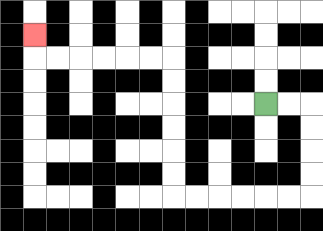{'start': '[11, 4]', 'end': '[1, 1]', 'path_directions': 'R,R,D,D,D,D,L,L,L,L,L,L,U,U,U,U,U,U,L,L,L,L,L,L,U', 'path_coordinates': '[[11, 4], [12, 4], [13, 4], [13, 5], [13, 6], [13, 7], [13, 8], [12, 8], [11, 8], [10, 8], [9, 8], [8, 8], [7, 8], [7, 7], [7, 6], [7, 5], [7, 4], [7, 3], [7, 2], [6, 2], [5, 2], [4, 2], [3, 2], [2, 2], [1, 2], [1, 1]]'}